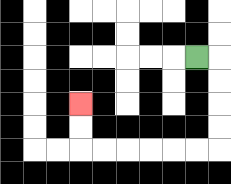{'start': '[8, 2]', 'end': '[3, 4]', 'path_directions': 'R,D,D,D,D,L,L,L,L,L,L,U,U', 'path_coordinates': '[[8, 2], [9, 2], [9, 3], [9, 4], [9, 5], [9, 6], [8, 6], [7, 6], [6, 6], [5, 6], [4, 6], [3, 6], [3, 5], [3, 4]]'}